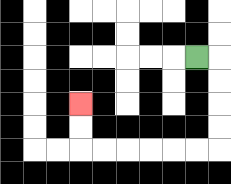{'start': '[8, 2]', 'end': '[3, 4]', 'path_directions': 'R,D,D,D,D,L,L,L,L,L,L,U,U', 'path_coordinates': '[[8, 2], [9, 2], [9, 3], [9, 4], [9, 5], [9, 6], [8, 6], [7, 6], [6, 6], [5, 6], [4, 6], [3, 6], [3, 5], [3, 4]]'}